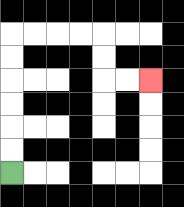{'start': '[0, 7]', 'end': '[6, 3]', 'path_directions': 'U,U,U,U,U,U,R,R,R,R,D,D,R,R', 'path_coordinates': '[[0, 7], [0, 6], [0, 5], [0, 4], [0, 3], [0, 2], [0, 1], [1, 1], [2, 1], [3, 1], [4, 1], [4, 2], [4, 3], [5, 3], [6, 3]]'}